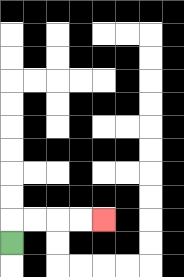{'start': '[0, 10]', 'end': '[4, 9]', 'path_directions': 'U,R,R,R,R', 'path_coordinates': '[[0, 10], [0, 9], [1, 9], [2, 9], [3, 9], [4, 9]]'}